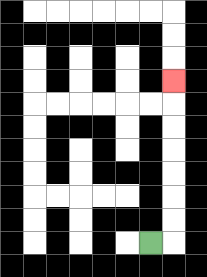{'start': '[6, 10]', 'end': '[7, 3]', 'path_directions': 'R,U,U,U,U,U,U,U', 'path_coordinates': '[[6, 10], [7, 10], [7, 9], [7, 8], [7, 7], [7, 6], [7, 5], [7, 4], [7, 3]]'}